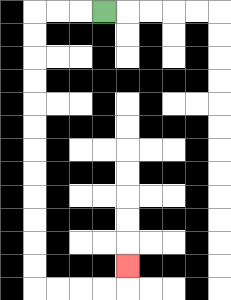{'start': '[4, 0]', 'end': '[5, 11]', 'path_directions': 'L,L,L,D,D,D,D,D,D,D,D,D,D,D,D,R,R,R,R,U', 'path_coordinates': '[[4, 0], [3, 0], [2, 0], [1, 0], [1, 1], [1, 2], [1, 3], [1, 4], [1, 5], [1, 6], [1, 7], [1, 8], [1, 9], [1, 10], [1, 11], [1, 12], [2, 12], [3, 12], [4, 12], [5, 12], [5, 11]]'}